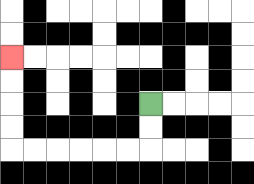{'start': '[6, 4]', 'end': '[0, 2]', 'path_directions': 'D,D,L,L,L,L,L,L,U,U,U,U', 'path_coordinates': '[[6, 4], [6, 5], [6, 6], [5, 6], [4, 6], [3, 6], [2, 6], [1, 6], [0, 6], [0, 5], [0, 4], [0, 3], [0, 2]]'}